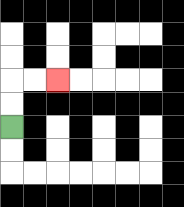{'start': '[0, 5]', 'end': '[2, 3]', 'path_directions': 'U,U,R,R', 'path_coordinates': '[[0, 5], [0, 4], [0, 3], [1, 3], [2, 3]]'}